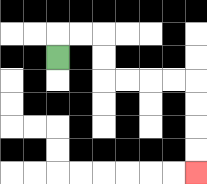{'start': '[2, 2]', 'end': '[8, 7]', 'path_directions': 'U,R,R,D,D,R,R,R,R,D,D,D,D', 'path_coordinates': '[[2, 2], [2, 1], [3, 1], [4, 1], [4, 2], [4, 3], [5, 3], [6, 3], [7, 3], [8, 3], [8, 4], [8, 5], [8, 6], [8, 7]]'}